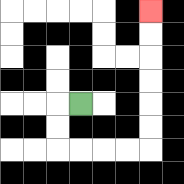{'start': '[3, 4]', 'end': '[6, 0]', 'path_directions': 'L,D,D,R,R,R,R,U,U,U,U,U,U', 'path_coordinates': '[[3, 4], [2, 4], [2, 5], [2, 6], [3, 6], [4, 6], [5, 6], [6, 6], [6, 5], [6, 4], [6, 3], [6, 2], [6, 1], [6, 0]]'}